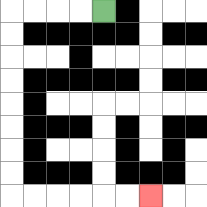{'start': '[4, 0]', 'end': '[6, 8]', 'path_directions': 'L,L,L,L,D,D,D,D,D,D,D,D,R,R,R,R,R,R', 'path_coordinates': '[[4, 0], [3, 0], [2, 0], [1, 0], [0, 0], [0, 1], [0, 2], [0, 3], [0, 4], [0, 5], [0, 6], [0, 7], [0, 8], [1, 8], [2, 8], [3, 8], [4, 8], [5, 8], [6, 8]]'}